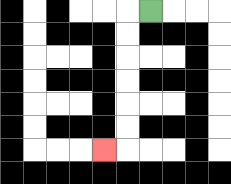{'start': '[6, 0]', 'end': '[4, 6]', 'path_directions': 'L,D,D,D,D,D,D,L', 'path_coordinates': '[[6, 0], [5, 0], [5, 1], [5, 2], [5, 3], [5, 4], [5, 5], [5, 6], [4, 6]]'}